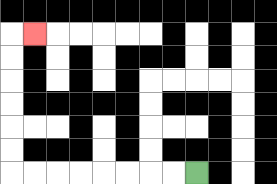{'start': '[8, 7]', 'end': '[1, 1]', 'path_directions': 'L,L,L,L,L,L,L,L,U,U,U,U,U,U,R', 'path_coordinates': '[[8, 7], [7, 7], [6, 7], [5, 7], [4, 7], [3, 7], [2, 7], [1, 7], [0, 7], [0, 6], [0, 5], [0, 4], [0, 3], [0, 2], [0, 1], [1, 1]]'}